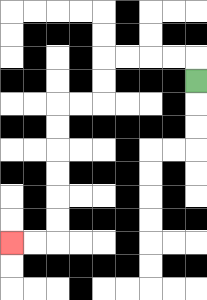{'start': '[8, 3]', 'end': '[0, 10]', 'path_directions': 'U,L,L,L,L,D,D,L,L,D,D,D,D,D,D,L,L', 'path_coordinates': '[[8, 3], [8, 2], [7, 2], [6, 2], [5, 2], [4, 2], [4, 3], [4, 4], [3, 4], [2, 4], [2, 5], [2, 6], [2, 7], [2, 8], [2, 9], [2, 10], [1, 10], [0, 10]]'}